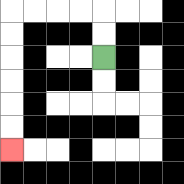{'start': '[4, 2]', 'end': '[0, 6]', 'path_directions': 'U,U,L,L,L,L,D,D,D,D,D,D', 'path_coordinates': '[[4, 2], [4, 1], [4, 0], [3, 0], [2, 0], [1, 0], [0, 0], [0, 1], [0, 2], [0, 3], [0, 4], [0, 5], [0, 6]]'}